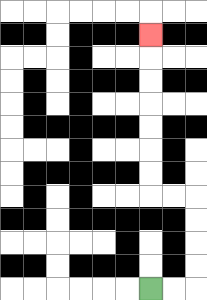{'start': '[6, 12]', 'end': '[6, 1]', 'path_directions': 'R,R,U,U,U,U,L,L,U,U,U,U,U,U,U', 'path_coordinates': '[[6, 12], [7, 12], [8, 12], [8, 11], [8, 10], [8, 9], [8, 8], [7, 8], [6, 8], [6, 7], [6, 6], [6, 5], [6, 4], [6, 3], [6, 2], [6, 1]]'}